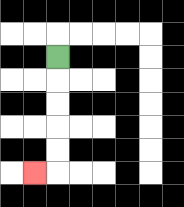{'start': '[2, 2]', 'end': '[1, 7]', 'path_directions': 'D,D,D,D,D,L', 'path_coordinates': '[[2, 2], [2, 3], [2, 4], [2, 5], [2, 6], [2, 7], [1, 7]]'}